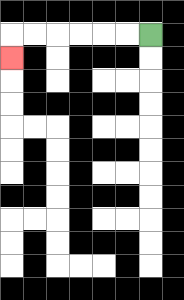{'start': '[6, 1]', 'end': '[0, 2]', 'path_directions': 'L,L,L,L,L,L,D', 'path_coordinates': '[[6, 1], [5, 1], [4, 1], [3, 1], [2, 1], [1, 1], [0, 1], [0, 2]]'}